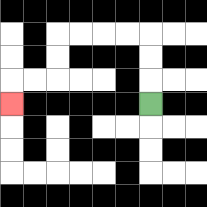{'start': '[6, 4]', 'end': '[0, 4]', 'path_directions': 'U,U,U,L,L,L,L,D,D,L,L,D', 'path_coordinates': '[[6, 4], [6, 3], [6, 2], [6, 1], [5, 1], [4, 1], [3, 1], [2, 1], [2, 2], [2, 3], [1, 3], [0, 3], [0, 4]]'}